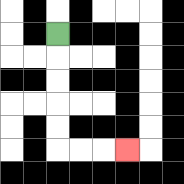{'start': '[2, 1]', 'end': '[5, 6]', 'path_directions': 'D,D,D,D,D,R,R,R', 'path_coordinates': '[[2, 1], [2, 2], [2, 3], [2, 4], [2, 5], [2, 6], [3, 6], [4, 6], [5, 6]]'}